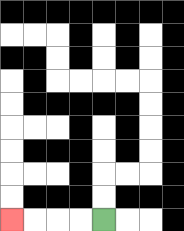{'start': '[4, 9]', 'end': '[0, 9]', 'path_directions': 'L,L,L,L', 'path_coordinates': '[[4, 9], [3, 9], [2, 9], [1, 9], [0, 9]]'}